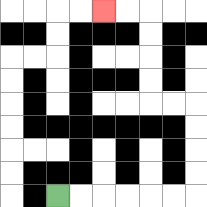{'start': '[2, 8]', 'end': '[4, 0]', 'path_directions': 'R,R,R,R,R,R,U,U,U,U,L,L,U,U,U,U,L,L', 'path_coordinates': '[[2, 8], [3, 8], [4, 8], [5, 8], [6, 8], [7, 8], [8, 8], [8, 7], [8, 6], [8, 5], [8, 4], [7, 4], [6, 4], [6, 3], [6, 2], [6, 1], [6, 0], [5, 0], [4, 0]]'}